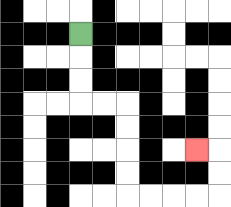{'start': '[3, 1]', 'end': '[8, 6]', 'path_directions': 'D,D,D,R,R,D,D,D,D,R,R,R,R,U,U,L', 'path_coordinates': '[[3, 1], [3, 2], [3, 3], [3, 4], [4, 4], [5, 4], [5, 5], [5, 6], [5, 7], [5, 8], [6, 8], [7, 8], [8, 8], [9, 8], [9, 7], [9, 6], [8, 6]]'}